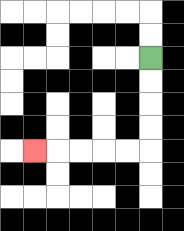{'start': '[6, 2]', 'end': '[1, 6]', 'path_directions': 'D,D,D,D,L,L,L,L,L', 'path_coordinates': '[[6, 2], [6, 3], [6, 4], [6, 5], [6, 6], [5, 6], [4, 6], [3, 6], [2, 6], [1, 6]]'}